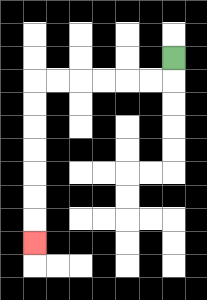{'start': '[7, 2]', 'end': '[1, 10]', 'path_directions': 'D,L,L,L,L,L,L,D,D,D,D,D,D,D', 'path_coordinates': '[[7, 2], [7, 3], [6, 3], [5, 3], [4, 3], [3, 3], [2, 3], [1, 3], [1, 4], [1, 5], [1, 6], [1, 7], [1, 8], [1, 9], [1, 10]]'}